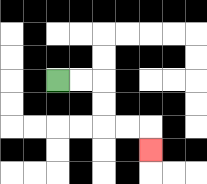{'start': '[2, 3]', 'end': '[6, 6]', 'path_directions': 'R,R,D,D,R,R,D', 'path_coordinates': '[[2, 3], [3, 3], [4, 3], [4, 4], [4, 5], [5, 5], [6, 5], [6, 6]]'}